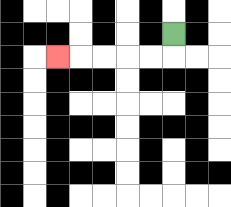{'start': '[7, 1]', 'end': '[2, 2]', 'path_directions': 'D,L,L,L,L,L', 'path_coordinates': '[[7, 1], [7, 2], [6, 2], [5, 2], [4, 2], [3, 2], [2, 2]]'}